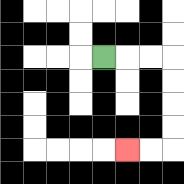{'start': '[4, 2]', 'end': '[5, 6]', 'path_directions': 'R,R,R,D,D,D,D,L,L', 'path_coordinates': '[[4, 2], [5, 2], [6, 2], [7, 2], [7, 3], [7, 4], [7, 5], [7, 6], [6, 6], [5, 6]]'}